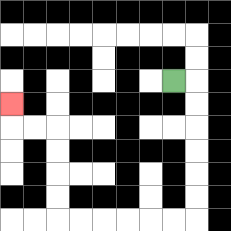{'start': '[7, 3]', 'end': '[0, 4]', 'path_directions': 'R,D,D,D,D,D,D,L,L,L,L,L,L,U,U,U,U,L,L,U', 'path_coordinates': '[[7, 3], [8, 3], [8, 4], [8, 5], [8, 6], [8, 7], [8, 8], [8, 9], [7, 9], [6, 9], [5, 9], [4, 9], [3, 9], [2, 9], [2, 8], [2, 7], [2, 6], [2, 5], [1, 5], [0, 5], [0, 4]]'}